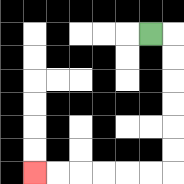{'start': '[6, 1]', 'end': '[1, 7]', 'path_directions': 'R,D,D,D,D,D,D,L,L,L,L,L,L', 'path_coordinates': '[[6, 1], [7, 1], [7, 2], [7, 3], [7, 4], [7, 5], [7, 6], [7, 7], [6, 7], [5, 7], [4, 7], [3, 7], [2, 7], [1, 7]]'}